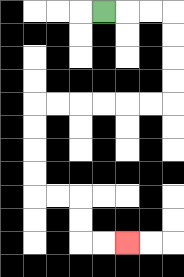{'start': '[4, 0]', 'end': '[5, 10]', 'path_directions': 'R,R,R,D,D,D,D,L,L,L,L,L,L,D,D,D,D,R,R,D,D,R,R', 'path_coordinates': '[[4, 0], [5, 0], [6, 0], [7, 0], [7, 1], [7, 2], [7, 3], [7, 4], [6, 4], [5, 4], [4, 4], [3, 4], [2, 4], [1, 4], [1, 5], [1, 6], [1, 7], [1, 8], [2, 8], [3, 8], [3, 9], [3, 10], [4, 10], [5, 10]]'}